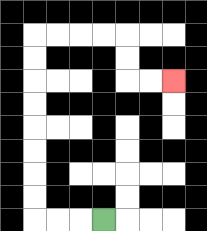{'start': '[4, 9]', 'end': '[7, 3]', 'path_directions': 'L,L,L,U,U,U,U,U,U,U,U,R,R,R,R,D,D,R,R', 'path_coordinates': '[[4, 9], [3, 9], [2, 9], [1, 9], [1, 8], [1, 7], [1, 6], [1, 5], [1, 4], [1, 3], [1, 2], [1, 1], [2, 1], [3, 1], [4, 1], [5, 1], [5, 2], [5, 3], [6, 3], [7, 3]]'}